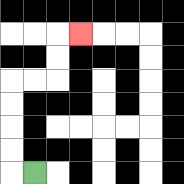{'start': '[1, 7]', 'end': '[3, 1]', 'path_directions': 'L,U,U,U,U,R,R,U,U,R', 'path_coordinates': '[[1, 7], [0, 7], [0, 6], [0, 5], [0, 4], [0, 3], [1, 3], [2, 3], [2, 2], [2, 1], [3, 1]]'}